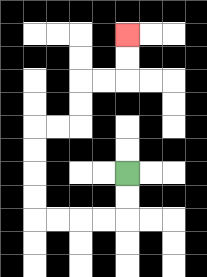{'start': '[5, 7]', 'end': '[5, 1]', 'path_directions': 'D,D,L,L,L,L,U,U,U,U,R,R,U,U,R,R,U,U', 'path_coordinates': '[[5, 7], [5, 8], [5, 9], [4, 9], [3, 9], [2, 9], [1, 9], [1, 8], [1, 7], [1, 6], [1, 5], [2, 5], [3, 5], [3, 4], [3, 3], [4, 3], [5, 3], [5, 2], [5, 1]]'}